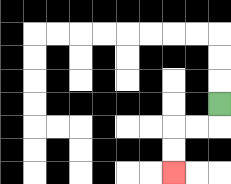{'start': '[9, 4]', 'end': '[7, 7]', 'path_directions': 'D,L,L,D,D', 'path_coordinates': '[[9, 4], [9, 5], [8, 5], [7, 5], [7, 6], [7, 7]]'}